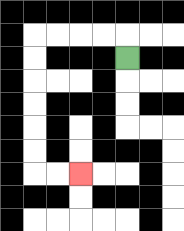{'start': '[5, 2]', 'end': '[3, 7]', 'path_directions': 'U,L,L,L,L,D,D,D,D,D,D,R,R', 'path_coordinates': '[[5, 2], [5, 1], [4, 1], [3, 1], [2, 1], [1, 1], [1, 2], [1, 3], [1, 4], [1, 5], [1, 6], [1, 7], [2, 7], [3, 7]]'}